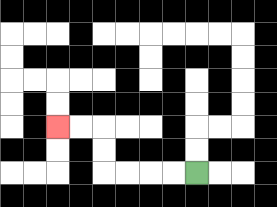{'start': '[8, 7]', 'end': '[2, 5]', 'path_directions': 'L,L,L,L,U,U,L,L', 'path_coordinates': '[[8, 7], [7, 7], [6, 7], [5, 7], [4, 7], [4, 6], [4, 5], [3, 5], [2, 5]]'}